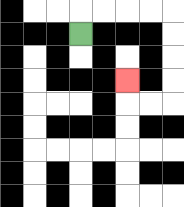{'start': '[3, 1]', 'end': '[5, 3]', 'path_directions': 'U,R,R,R,R,D,D,D,D,L,L,U', 'path_coordinates': '[[3, 1], [3, 0], [4, 0], [5, 0], [6, 0], [7, 0], [7, 1], [7, 2], [7, 3], [7, 4], [6, 4], [5, 4], [5, 3]]'}